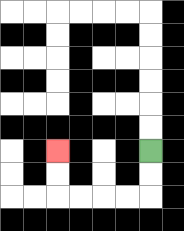{'start': '[6, 6]', 'end': '[2, 6]', 'path_directions': 'D,D,L,L,L,L,U,U', 'path_coordinates': '[[6, 6], [6, 7], [6, 8], [5, 8], [4, 8], [3, 8], [2, 8], [2, 7], [2, 6]]'}